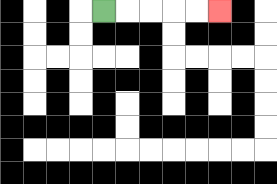{'start': '[4, 0]', 'end': '[9, 0]', 'path_directions': 'R,R,R,R,R', 'path_coordinates': '[[4, 0], [5, 0], [6, 0], [7, 0], [8, 0], [9, 0]]'}